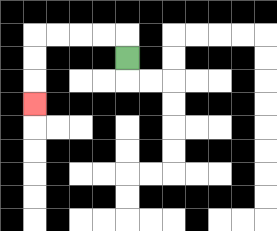{'start': '[5, 2]', 'end': '[1, 4]', 'path_directions': 'U,L,L,L,L,D,D,D', 'path_coordinates': '[[5, 2], [5, 1], [4, 1], [3, 1], [2, 1], [1, 1], [1, 2], [1, 3], [1, 4]]'}